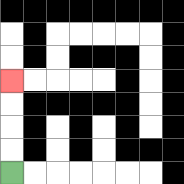{'start': '[0, 7]', 'end': '[0, 3]', 'path_directions': 'U,U,U,U', 'path_coordinates': '[[0, 7], [0, 6], [0, 5], [0, 4], [0, 3]]'}